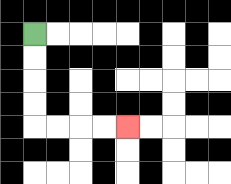{'start': '[1, 1]', 'end': '[5, 5]', 'path_directions': 'D,D,D,D,R,R,R,R', 'path_coordinates': '[[1, 1], [1, 2], [1, 3], [1, 4], [1, 5], [2, 5], [3, 5], [4, 5], [5, 5]]'}